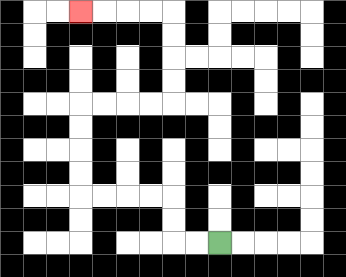{'start': '[9, 10]', 'end': '[3, 0]', 'path_directions': 'L,L,U,U,L,L,L,L,U,U,U,U,R,R,R,R,U,U,U,U,L,L,L,L', 'path_coordinates': '[[9, 10], [8, 10], [7, 10], [7, 9], [7, 8], [6, 8], [5, 8], [4, 8], [3, 8], [3, 7], [3, 6], [3, 5], [3, 4], [4, 4], [5, 4], [6, 4], [7, 4], [7, 3], [7, 2], [7, 1], [7, 0], [6, 0], [5, 0], [4, 0], [3, 0]]'}